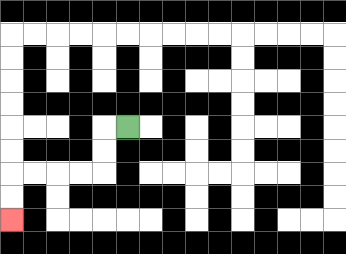{'start': '[5, 5]', 'end': '[0, 9]', 'path_directions': 'L,D,D,L,L,L,L,D,D', 'path_coordinates': '[[5, 5], [4, 5], [4, 6], [4, 7], [3, 7], [2, 7], [1, 7], [0, 7], [0, 8], [0, 9]]'}